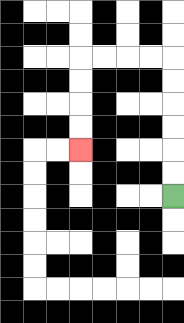{'start': '[7, 8]', 'end': '[3, 6]', 'path_directions': 'U,U,U,U,U,U,L,L,L,L,D,D,D,D', 'path_coordinates': '[[7, 8], [7, 7], [7, 6], [7, 5], [7, 4], [7, 3], [7, 2], [6, 2], [5, 2], [4, 2], [3, 2], [3, 3], [3, 4], [3, 5], [3, 6]]'}